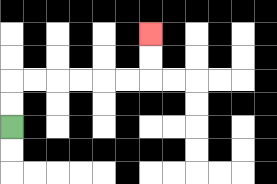{'start': '[0, 5]', 'end': '[6, 1]', 'path_directions': 'U,U,R,R,R,R,R,R,U,U', 'path_coordinates': '[[0, 5], [0, 4], [0, 3], [1, 3], [2, 3], [3, 3], [4, 3], [5, 3], [6, 3], [6, 2], [6, 1]]'}